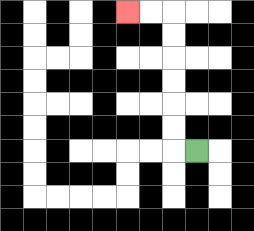{'start': '[8, 6]', 'end': '[5, 0]', 'path_directions': 'L,U,U,U,U,U,U,L,L', 'path_coordinates': '[[8, 6], [7, 6], [7, 5], [7, 4], [7, 3], [7, 2], [7, 1], [7, 0], [6, 0], [5, 0]]'}